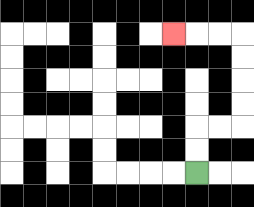{'start': '[8, 7]', 'end': '[7, 1]', 'path_directions': 'U,U,R,R,U,U,U,U,L,L,L', 'path_coordinates': '[[8, 7], [8, 6], [8, 5], [9, 5], [10, 5], [10, 4], [10, 3], [10, 2], [10, 1], [9, 1], [8, 1], [7, 1]]'}